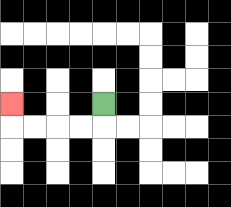{'start': '[4, 4]', 'end': '[0, 4]', 'path_directions': 'D,L,L,L,L,U', 'path_coordinates': '[[4, 4], [4, 5], [3, 5], [2, 5], [1, 5], [0, 5], [0, 4]]'}